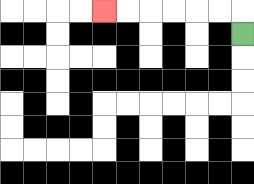{'start': '[10, 1]', 'end': '[4, 0]', 'path_directions': 'U,L,L,L,L,L,L', 'path_coordinates': '[[10, 1], [10, 0], [9, 0], [8, 0], [7, 0], [6, 0], [5, 0], [4, 0]]'}